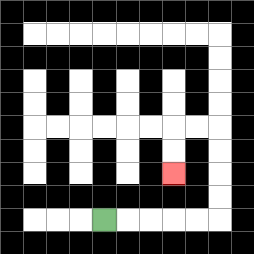{'start': '[4, 9]', 'end': '[7, 7]', 'path_directions': 'R,R,R,R,R,U,U,U,U,L,L,D,D', 'path_coordinates': '[[4, 9], [5, 9], [6, 9], [7, 9], [8, 9], [9, 9], [9, 8], [9, 7], [9, 6], [9, 5], [8, 5], [7, 5], [7, 6], [7, 7]]'}